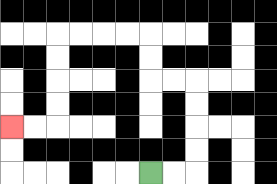{'start': '[6, 7]', 'end': '[0, 5]', 'path_directions': 'R,R,U,U,U,U,L,L,U,U,L,L,L,L,D,D,D,D,L,L', 'path_coordinates': '[[6, 7], [7, 7], [8, 7], [8, 6], [8, 5], [8, 4], [8, 3], [7, 3], [6, 3], [6, 2], [6, 1], [5, 1], [4, 1], [3, 1], [2, 1], [2, 2], [2, 3], [2, 4], [2, 5], [1, 5], [0, 5]]'}